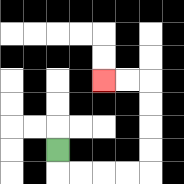{'start': '[2, 6]', 'end': '[4, 3]', 'path_directions': 'D,R,R,R,R,U,U,U,U,L,L', 'path_coordinates': '[[2, 6], [2, 7], [3, 7], [4, 7], [5, 7], [6, 7], [6, 6], [6, 5], [6, 4], [6, 3], [5, 3], [4, 3]]'}